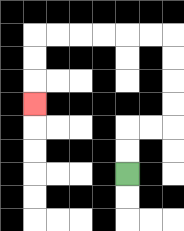{'start': '[5, 7]', 'end': '[1, 4]', 'path_directions': 'U,U,R,R,U,U,U,U,L,L,L,L,L,L,D,D,D', 'path_coordinates': '[[5, 7], [5, 6], [5, 5], [6, 5], [7, 5], [7, 4], [7, 3], [7, 2], [7, 1], [6, 1], [5, 1], [4, 1], [3, 1], [2, 1], [1, 1], [1, 2], [1, 3], [1, 4]]'}